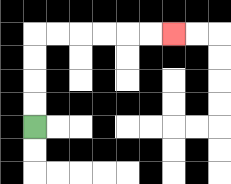{'start': '[1, 5]', 'end': '[7, 1]', 'path_directions': 'U,U,U,U,R,R,R,R,R,R', 'path_coordinates': '[[1, 5], [1, 4], [1, 3], [1, 2], [1, 1], [2, 1], [3, 1], [4, 1], [5, 1], [6, 1], [7, 1]]'}